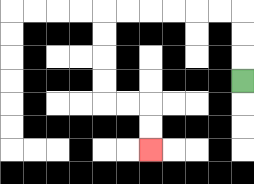{'start': '[10, 3]', 'end': '[6, 6]', 'path_directions': 'U,U,U,L,L,L,L,L,L,D,D,D,D,R,R,D,D', 'path_coordinates': '[[10, 3], [10, 2], [10, 1], [10, 0], [9, 0], [8, 0], [7, 0], [6, 0], [5, 0], [4, 0], [4, 1], [4, 2], [4, 3], [4, 4], [5, 4], [6, 4], [6, 5], [6, 6]]'}